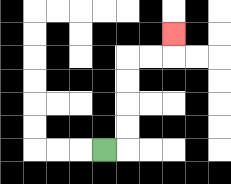{'start': '[4, 6]', 'end': '[7, 1]', 'path_directions': 'R,U,U,U,U,R,R,U', 'path_coordinates': '[[4, 6], [5, 6], [5, 5], [5, 4], [5, 3], [5, 2], [6, 2], [7, 2], [7, 1]]'}